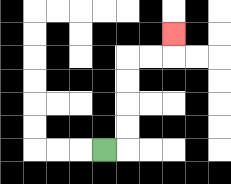{'start': '[4, 6]', 'end': '[7, 1]', 'path_directions': 'R,U,U,U,U,R,R,U', 'path_coordinates': '[[4, 6], [5, 6], [5, 5], [5, 4], [5, 3], [5, 2], [6, 2], [7, 2], [7, 1]]'}